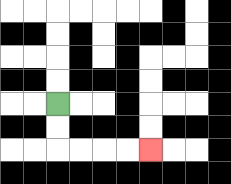{'start': '[2, 4]', 'end': '[6, 6]', 'path_directions': 'D,D,R,R,R,R', 'path_coordinates': '[[2, 4], [2, 5], [2, 6], [3, 6], [4, 6], [5, 6], [6, 6]]'}